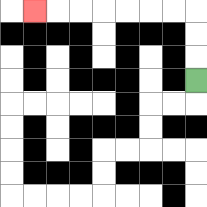{'start': '[8, 3]', 'end': '[1, 0]', 'path_directions': 'U,U,U,L,L,L,L,L,L,L', 'path_coordinates': '[[8, 3], [8, 2], [8, 1], [8, 0], [7, 0], [6, 0], [5, 0], [4, 0], [3, 0], [2, 0], [1, 0]]'}